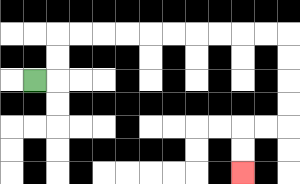{'start': '[1, 3]', 'end': '[10, 7]', 'path_directions': 'R,U,U,R,R,R,R,R,R,R,R,R,R,D,D,D,D,L,L,D,D', 'path_coordinates': '[[1, 3], [2, 3], [2, 2], [2, 1], [3, 1], [4, 1], [5, 1], [6, 1], [7, 1], [8, 1], [9, 1], [10, 1], [11, 1], [12, 1], [12, 2], [12, 3], [12, 4], [12, 5], [11, 5], [10, 5], [10, 6], [10, 7]]'}